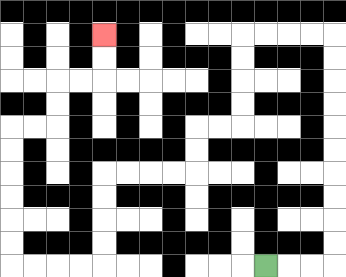{'start': '[11, 11]', 'end': '[4, 1]', 'path_directions': 'R,R,R,U,U,U,U,U,U,U,U,U,U,L,L,L,L,D,D,D,D,L,L,D,D,L,L,L,L,D,D,D,D,L,L,L,L,U,U,U,U,U,U,R,R,U,U,R,R,U,U', 'path_coordinates': '[[11, 11], [12, 11], [13, 11], [14, 11], [14, 10], [14, 9], [14, 8], [14, 7], [14, 6], [14, 5], [14, 4], [14, 3], [14, 2], [14, 1], [13, 1], [12, 1], [11, 1], [10, 1], [10, 2], [10, 3], [10, 4], [10, 5], [9, 5], [8, 5], [8, 6], [8, 7], [7, 7], [6, 7], [5, 7], [4, 7], [4, 8], [4, 9], [4, 10], [4, 11], [3, 11], [2, 11], [1, 11], [0, 11], [0, 10], [0, 9], [0, 8], [0, 7], [0, 6], [0, 5], [1, 5], [2, 5], [2, 4], [2, 3], [3, 3], [4, 3], [4, 2], [4, 1]]'}